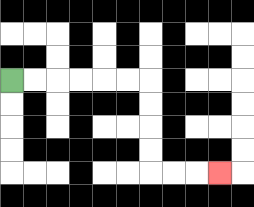{'start': '[0, 3]', 'end': '[9, 7]', 'path_directions': 'R,R,R,R,R,R,D,D,D,D,R,R,R', 'path_coordinates': '[[0, 3], [1, 3], [2, 3], [3, 3], [4, 3], [5, 3], [6, 3], [6, 4], [6, 5], [6, 6], [6, 7], [7, 7], [8, 7], [9, 7]]'}